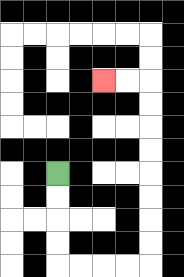{'start': '[2, 7]', 'end': '[4, 3]', 'path_directions': 'D,D,D,D,R,R,R,R,U,U,U,U,U,U,U,U,L,L', 'path_coordinates': '[[2, 7], [2, 8], [2, 9], [2, 10], [2, 11], [3, 11], [4, 11], [5, 11], [6, 11], [6, 10], [6, 9], [6, 8], [6, 7], [6, 6], [6, 5], [6, 4], [6, 3], [5, 3], [4, 3]]'}